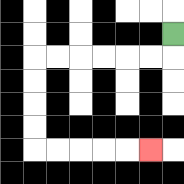{'start': '[7, 1]', 'end': '[6, 6]', 'path_directions': 'D,L,L,L,L,L,L,D,D,D,D,R,R,R,R,R', 'path_coordinates': '[[7, 1], [7, 2], [6, 2], [5, 2], [4, 2], [3, 2], [2, 2], [1, 2], [1, 3], [1, 4], [1, 5], [1, 6], [2, 6], [3, 6], [4, 6], [5, 6], [6, 6]]'}